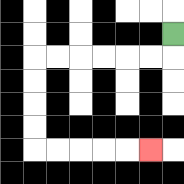{'start': '[7, 1]', 'end': '[6, 6]', 'path_directions': 'D,L,L,L,L,L,L,D,D,D,D,R,R,R,R,R', 'path_coordinates': '[[7, 1], [7, 2], [6, 2], [5, 2], [4, 2], [3, 2], [2, 2], [1, 2], [1, 3], [1, 4], [1, 5], [1, 6], [2, 6], [3, 6], [4, 6], [5, 6], [6, 6]]'}